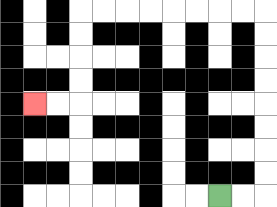{'start': '[9, 8]', 'end': '[1, 4]', 'path_directions': 'R,R,U,U,U,U,U,U,U,U,L,L,L,L,L,L,L,L,D,D,D,D,L,L', 'path_coordinates': '[[9, 8], [10, 8], [11, 8], [11, 7], [11, 6], [11, 5], [11, 4], [11, 3], [11, 2], [11, 1], [11, 0], [10, 0], [9, 0], [8, 0], [7, 0], [6, 0], [5, 0], [4, 0], [3, 0], [3, 1], [3, 2], [3, 3], [3, 4], [2, 4], [1, 4]]'}